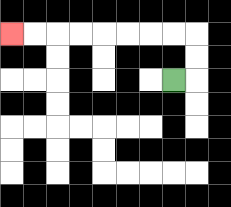{'start': '[7, 3]', 'end': '[0, 1]', 'path_directions': 'R,U,U,L,L,L,L,L,L,L,L', 'path_coordinates': '[[7, 3], [8, 3], [8, 2], [8, 1], [7, 1], [6, 1], [5, 1], [4, 1], [3, 1], [2, 1], [1, 1], [0, 1]]'}